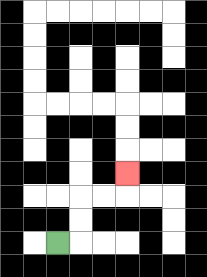{'start': '[2, 10]', 'end': '[5, 7]', 'path_directions': 'R,U,U,R,R,U', 'path_coordinates': '[[2, 10], [3, 10], [3, 9], [3, 8], [4, 8], [5, 8], [5, 7]]'}